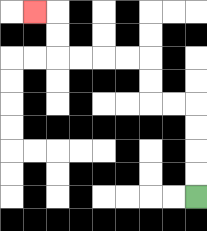{'start': '[8, 8]', 'end': '[1, 0]', 'path_directions': 'U,U,U,U,L,L,U,U,L,L,L,L,U,U,L', 'path_coordinates': '[[8, 8], [8, 7], [8, 6], [8, 5], [8, 4], [7, 4], [6, 4], [6, 3], [6, 2], [5, 2], [4, 2], [3, 2], [2, 2], [2, 1], [2, 0], [1, 0]]'}